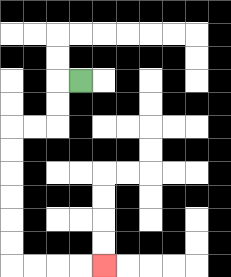{'start': '[3, 3]', 'end': '[4, 11]', 'path_directions': 'L,D,D,L,L,D,D,D,D,D,D,R,R,R,R', 'path_coordinates': '[[3, 3], [2, 3], [2, 4], [2, 5], [1, 5], [0, 5], [0, 6], [0, 7], [0, 8], [0, 9], [0, 10], [0, 11], [1, 11], [2, 11], [3, 11], [4, 11]]'}